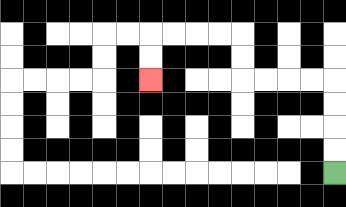{'start': '[14, 7]', 'end': '[6, 3]', 'path_directions': 'U,U,U,U,L,L,L,L,U,U,L,L,L,L,D,D', 'path_coordinates': '[[14, 7], [14, 6], [14, 5], [14, 4], [14, 3], [13, 3], [12, 3], [11, 3], [10, 3], [10, 2], [10, 1], [9, 1], [8, 1], [7, 1], [6, 1], [6, 2], [6, 3]]'}